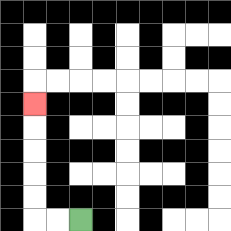{'start': '[3, 9]', 'end': '[1, 4]', 'path_directions': 'L,L,U,U,U,U,U', 'path_coordinates': '[[3, 9], [2, 9], [1, 9], [1, 8], [1, 7], [1, 6], [1, 5], [1, 4]]'}